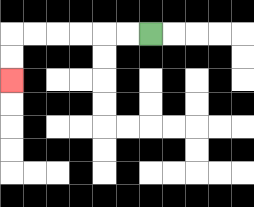{'start': '[6, 1]', 'end': '[0, 3]', 'path_directions': 'L,L,L,L,L,L,D,D', 'path_coordinates': '[[6, 1], [5, 1], [4, 1], [3, 1], [2, 1], [1, 1], [0, 1], [0, 2], [0, 3]]'}